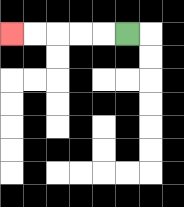{'start': '[5, 1]', 'end': '[0, 1]', 'path_directions': 'L,L,L,L,L', 'path_coordinates': '[[5, 1], [4, 1], [3, 1], [2, 1], [1, 1], [0, 1]]'}